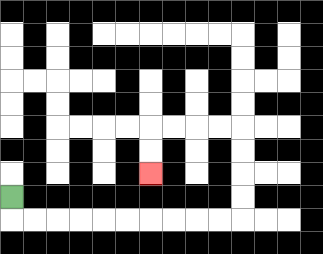{'start': '[0, 8]', 'end': '[6, 7]', 'path_directions': 'D,R,R,R,R,R,R,R,R,R,R,U,U,U,U,L,L,L,L,D,D', 'path_coordinates': '[[0, 8], [0, 9], [1, 9], [2, 9], [3, 9], [4, 9], [5, 9], [6, 9], [7, 9], [8, 9], [9, 9], [10, 9], [10, 8], [10, 7], [10, 6], [10, 5], [9, 5], [8, 5], [7, 5], [6, 5], [6, 6], [6, 7]]'}